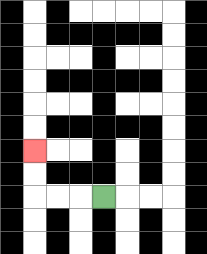{'start': '[4, 8]', 'end': '[1, 6]', 'path_directions': 'L,L,L,U,U', 'path_coordinates': '[[4, 8], [3, 8], [2, 8], [1, 8], [1, 7], [1, 6]]'}